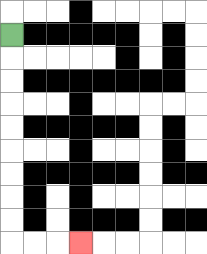{'start': '[0, 1]', 'end': '[3, 10]', 'path_directions': 'D,D,D,D,D,D,D,D,D,R,R,R', 'path_coordinates': '[[0, 1], [0, 2], [0, 3], [0, 4], [0, 5], [0, 6], [0, 7], [0, 8], [0, 9], [0, 10], [1, 10], [2, 10], [3, 10]]'}